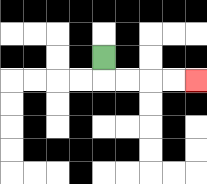{'start': '[4, 2]', 'end': '[8, 3]', 'path_directions': 'D,R,R,R,R', 'path_coordinates': '[[4, 2], [4, 3], [5, 3], [6, 3], [7, 3], [8, 3]]'}